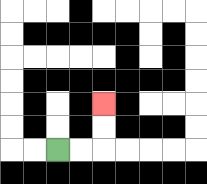{'start': '[2, 6]', 'end': '[4, 4]', 'path_directions': 'R,R,U,U', 'path_coordinates': '[[2, 6], [3, 6], [4, 6], [4, 5], [4, 4]]'}